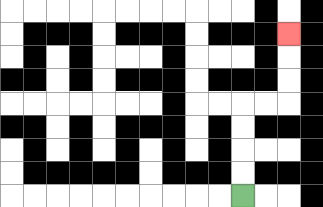{'start': '[10, 8]', 'end': '[12, 1]', 'path_directions': 'U,U,U,U,R,R,U,U,U', 'path_coordinates': '[[10, 8], [10, 7], [10, 6], [10, 5], [10, 4], [11, 4], [12, 4], [12, 3], [12, 2], [12, 1]]'}